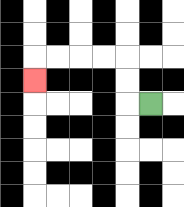{'start': '[6, 4]', 'end': '[1, 3]', 'path_directions': 'L,U,U,L,L,L,L,D', 'path_coordinates': '[[6, 4], [5, 4], [5, 3], [5, 2], [4, 2], [3, 2], [2, 2], [1, 2], [1, 3]]'}